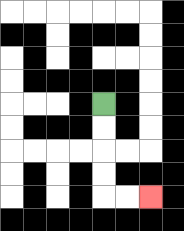{'start': '[4, 4]', 'end': '[6, 8]', 'path_directions': 'D,D,D,D,R,R', 'path_coordinates': '[[4, 4], [4, 5], [4, 6], [4, 7], [4, 8], [5, 8], [6, 8]]'}